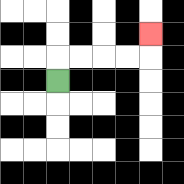{'start': '[2, 3]', 'end': '[6, 1]', 'path_directions': 'U,R,R,R,R,U', 'path_coordinates': '[[2, 3], [2, 2], [3, 2], [4, 2], [5, 2], [6, 2], [6, 1]]'}